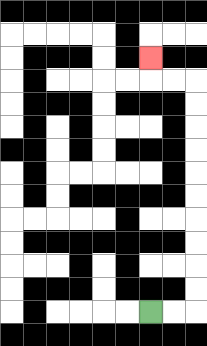{'start': '[6, 13]', 'end': '[6, 2]', 'path_directions': 'R,R,U,U,U,U,U,U,U,U,U,U,L,L,U', 'path_coordinates': '[[6, 13], [7, 13], [8, 13], [8, 12], [8, 11], [8, 10], [8, 9], [8, 8], [8, 7], [8, 6], [8, 5], [8, 4], [8, 3], [7, 3], [6, 3], [6, 2]]'}